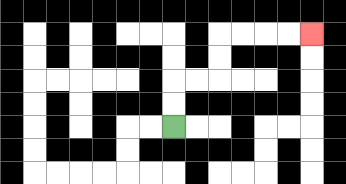{'start': '[7, 5]', 'end': '[13, 1]', 'path_directions': 'U,U,R,R,U,U,R,R,R,R', 'path_coordinates': '[[7, 5], [7, 4], [7, 3], [8, 3], [9, 3], [9, 2], [9, 1], [10, 1], [11, 1], [12, 1], [13, 1]]'}